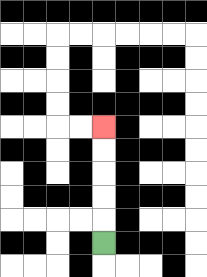{'start': '[4, 10]', 'end': '[4, 5]', 'path_directions': 'U,U,U,U,U', 'path_coordinates': '[[4, 10], [4, 9], [4, 8], [4, 7], [4, 6], [4, 5]]'}